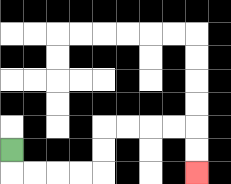{'start': '[0, 6]', 'end': '[8, 7]', 'path_directions': 'D,R,R,R,R,U,U,R,R,R,R,D,D', 'path_coordinates': '[[0, 6], [0, 7], [1, 7], [2, 7], [3, 7], [4, 7], [4, 6], [4, 5], [5, 5], [6, 5], [7, 5], [8, 5], [8, 6], [8, 7]]'}